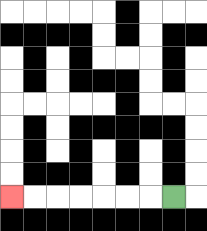{'start': '[7, 8]', 'end': '[0, 8]', 'path_directions': 'L,L,L,L,L,L,L', 'path_coordinates': '[[7, 8], [6, 8], [5, 8], [4, 8], [3, 8], [2, 8], [1, 8], [0, 8]]'}